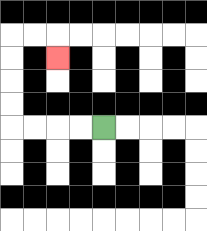{'start': '[4, 5]', 'end': '[2, 2]', 'path_directions': 'L,L,L,L,U,U,U,U,R,R,D', 'path_coordinates': '[[4, 5], [3, 5], [2, 5], [1, 5], [0, 5], [0, 4], [0, 3], [0, 2], [0, 1], [1, 1], [2, 1], [2, 2]]'}